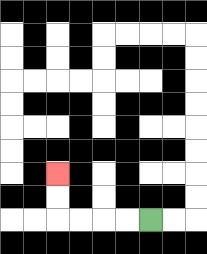{'start': '[6, 9]', 'end': '[2, 7]', 'path_directions': 'L,L,L,L,U,U', 'path_coordinates': '[[6, 9], [5, 9], [4, 9], [3, 9], [2, 9], [2, 8], [2, 7]]'}